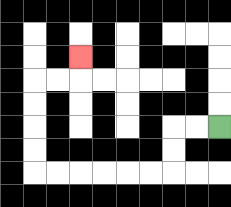{'start': '[9, 5]', 'end': '[3, 2]', 'path_directions': 'L,L,D,D,L,L,L,L,L,L,U,U,U,U,R,R,U', 'path_coordinates': '[[9, 5], [8, 5], [7, 5], [7, 6], [7, 7], [6, 7], [5, 7], [4, 7], [3, 7], [2, 7], [1, 7], [1, 6], [1, 5], [1, 4], [1, 3], [2, 3], [3, 3], [3, 2]]'}